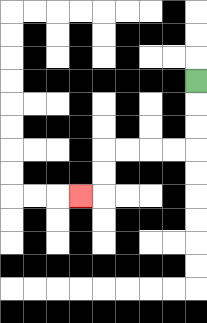{'start': '[8, 3]', 'end': '[3, 8]', 'path_directions': 'D,D,D,L,L,L,L,D,D,L', 'path_coordinates': '[[8, 3], [8, 4], [8, 5], [8, 6], [7, 6], [6, 6], [5, 6], [4, 6], [4, 7], [4, 8], [3, 8]]'}